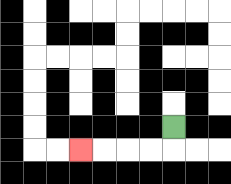{'start': '[7, 5]', 'end': '[3, 6]', 'path_directions': 'D,L,L,L,L', 'path_coordinates': '[[7, 5], [7, 6], [6, 6], [5, 6], [4, 6], [3, 6]]'}